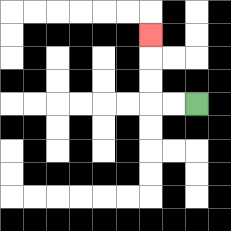{'start': '[8, 4]', 'end': '[6, 1]', 'path_directions': 'L,L,U,U,U', 'path_coordinates': '[[8, 4], [7, 4], [6, 4], [6, 3], [6, 2], [6, 1]]'}